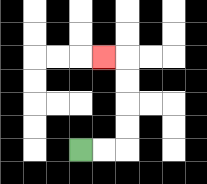{'start': '[3, 6]', 'end': '[4, 2]', 'path_directions': 'R,R,U,U,U,U,L', 'path_coordinates': '[[3, 6], [4, 6], [5, 6], [5, 5], [5, 4], [5, 3], [5, 2], [4, 2]]'}